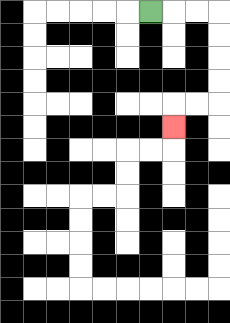{'start': '[6, 0]', 'end': '[7, 5]', 'path_directions': 'R,R,R,D,D,D,D,L,L,D', 'path_coordinates': '[[6, 0], [7, 0], [8, 0], [9, 0], [9, 1], [9, 2], [9, 3], [9, 4], [8, 4], [7, 4], [7, 5]]'}